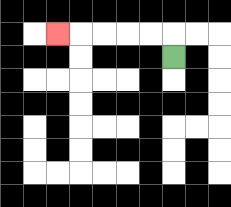{'start': '[7, 2]', 'end': '[2, 1]', 'path_directions': 'U,L,L,L,L,L', 'path_coordinates': '[[7, 2], [7, 1], [6, 1], [5, 1], [4, 1], [3, 1], [2, 1]]'}